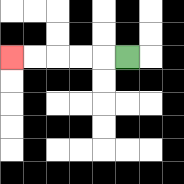{'start': '[5, 2]', 'end': '[0, 2]', 'path_directions': 'L,L,L,L,L', 'path_coordinates': '[[5, 2], [4, 2], [3, 2], [2, 2], [1, 2], [0, 2]]'}